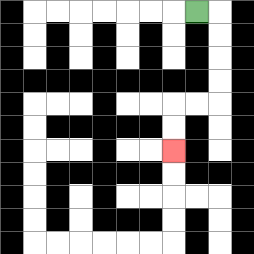{'start': '[8, 0]', 'end': '[7, 6]', 'path_directions': 'R,D,D,D,D,L,L,D,D', 'path_coordinates': '[[8, 0], [9, 0], [9, 1], [9, 2], [9, 3], [9, 4], [8, 4], [7, 4], [7, 5], [7, 6]]'}